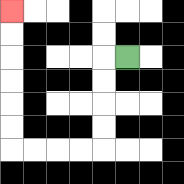{'start': '[5, 2]', 'end': '[0, 0]', 'path_directions': 'L,D,D,D,D,L,L,L,L,U,U,U,U,U,U', 'path_coordinates': '[[5, 2], [4, 2], [4, 3], [4, 4], [4, 5], [4, 6], [3, 6], [2, 6], [1, 6], [0, 6], [0, 5], [0, 4], [0, 3], [0, 2], [0, 1], [0, 0]]'}